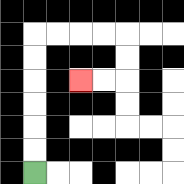{'start': '[1, 7]', 'end': '[3, 3]', 'path_directions': 'U,U,U,U,U,U,R,R,R,R,D,D,L,L', 'path_coordinates': '[[1, 7], [1, 6], [1, 5], [1, 4], [1, 3], [1, 2], [1, 1], [2, 1], [3, 1], [4, 1], [5, 1], [5, 2], [5, 3], [4, 3], [3, 3]]'}